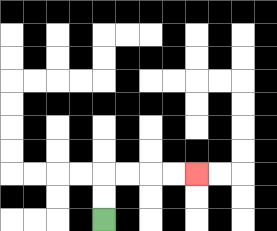{'start': '[4, 9]', 'end': '[8, 7]', 'path_directions': 'U,U,R,R,R,R', 'path_coordinates': '[[4, 9], [4, 8], [4, 7], [5, 7], [6, 7], [7, 7], [8, 7]]'}